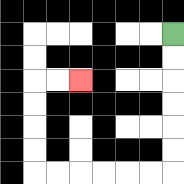{'start': '[7, 1]', 'end': '[3, 3]', 'path_directions': 'D,D,D,D,D,D,L,L,L,L,L,L,U,U,U,U,R,R', 'path_coordinates': '[[7, 1], [7, 2], [7, 3], [7, 4], [7, 5], [7, 6], [7, 7], [6, 7], [5, 7], [4, 7], [3, 7], [2, 7], [1, 7], [1, 6], [1, 5], [1, 4], [1, 3], [2, 3], [3, 3]]'}